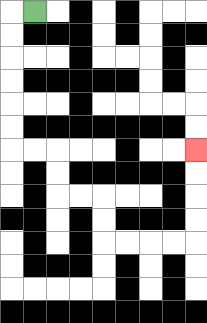{'start': '[1, 0]', 'end': '[8, 6]', 'path_directions': 'L,D,D,D,D,D,D,R,R,D,D,R,R,D,D,R,R,R,R,U,U,U,U', 'path_coordinates': '[[1, 0], [0, 0], [0, 1], [0, 2], [0, 3], [0, 4], [0, 5], [0, 6], [1, 6], [2, 6], [2, 7], [2, 8], [3, 8], [4, 8], [4, 9], [4, 10], [5, 10], [6, 10], [7, 10], [8, 10], [8, 9], [8, 8], [8, 7], [8, 6]]'}